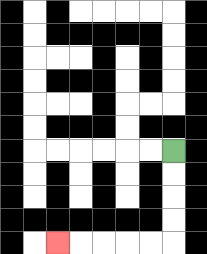{'start': '[7, 6]', 'end': '[2, 10]', 'path_directions': 'D,D,D,D,L,L,L,L,L', 'path_coordinates': '[[7, 6], [7, 7], [7, 8], [7, 9], [7, 10], [6, 10], [5, 10], [4, 10], [3, 10], [2, 10]]'}